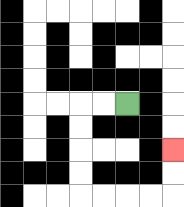{'start': '[5, 4]', 'end': '[7, 6]', 'path_directions': 'L,L,D,D,D,D,R,R,R,R,U,U', 'path_coordinates': '[[5, 4], [4, 4], [3, 4], [3, 5], [3, 6], [3, 7], [3, 8], [4, 8], [5, 8], [6, 8], [7, 8], [7, 7], [7, 6]]'}